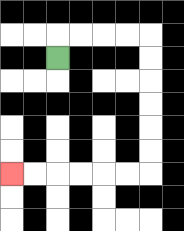{'start': '[2, 2]', 'end': '[0, 7]', 'path_directions': 'U,R,R,R,R,D,D,D,D,D,D,L,L,L,L,L,L', 'path_coordinates': '[[2, 2], [2, 1], [3, 1], [4, 1], [5, 1], [6, 1], [6, 2], [6, 3], [6, 4], [6, 5], [6, 6], [6, 7], [5, 7], [4, 7], [3, 7], [2, 7], [1, 7], [0, 7]]'}